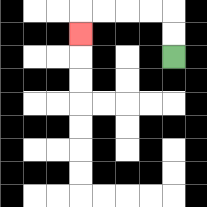{'start': '[7, 2]', 'end': '[3, 1]', 'path_directions': 'U,U,L,L,L,L,D', 'path_coordinates': '[[7, 2], [7, 1], [7, 0], [6, 0], [5, 0], [4, 0], [3, 0], [3, 1]]'}